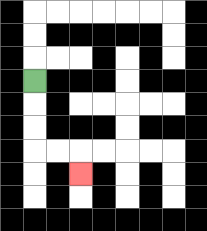{'start': '[1, 3]', 'end': '[3, 7]', 'path_directions': 'D,D,D,R,R,D', 'path_coordinates': '[[1, 3], [1, 4], [1, 5], [1, 6], [2, 6], [3, 6], [3, 7]]'}